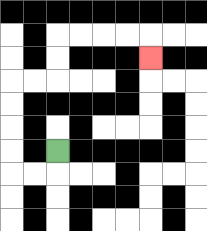{'start': '[2, 6]', 'end': '[6, 2]', 'path_directions': 'D,L,L,U,U,U,U,R,R,U,U,R,R,R,R,D', 'path_coordinates': '[[2, 6], [2, 7], [1, 7], [0, 7], [0, 6], [0, 5], [0, 4], [0, 3], [1, 3], [2, 3], [2, 2], [2, 1], [3, 1], [4, 1], [5, 1], [6, 1], [6, 2]]'}